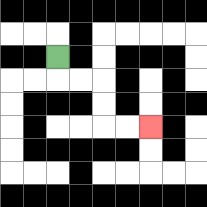{'start': '[2, 2]', 'end': '[6, 5]', 'path_directions': 'D,R,R,D,D,R,R', 'path_coordinates': '[[2, 2], [2, 3], [3, 3], [4, 3], [4, 4], [4, 5], [5, 5], [6, 5]]'}